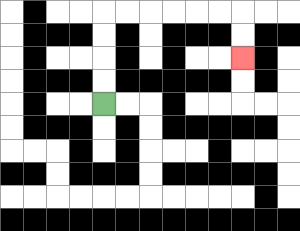{'start': '[4, 4]', 'end': '[10, 2]', 'path_directions': 'U,U,U,U,R,R,R,R,R,R,D,D', 'path_coordinates': '[[4, 4], [4, 3], [4, 2], [4, 1], [4, 0], [5, 0], [6, 0], [7, 0], [8, 0], [9, 0], [10, 0], [10, 1], [10, 2]]'}